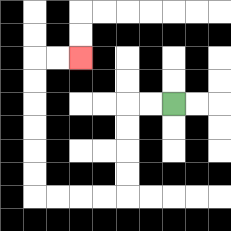{'start': '[7, 4]', 'end': '[3, 2]', 'path_directions': 'L,L,D,D,D,D,L,L,L,L,U,U,U,U,U,U,R,R', 'path_coordinates': '[[7, 4], [6, 4], [5, 4], [5, 5], [5, 6], [5, 7], [5, 8], [4, 8], [3, 8], [2, 8], [1, 8], [1, 7], [1, 6], [1, 5], [1, 4], [1, 3], [1, 2], [2, 2], [3, 2]]'}